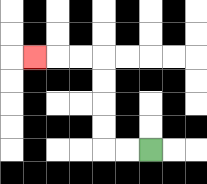{'start': '[6, 6]', 'end': '[1, 2]', 'path_directions': 'L,L,U,U,U,U,L,L,L', 'path_coordinates': '[[6, 6], [5, 6], [4, 6], [4, 5], [4, 4], [4, 3], [4, 2], [3, 2], [2, 2], [1, 2]]'}